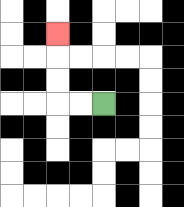{'start': '[4, 4]', 'end': '[2, 1]', 'path_directions': 'L,L,U,U,U', 'path_coordinates': '[[4, 4], [3, 4], [2, 4], [2, 3], [2, 2], [2, 1]]'}